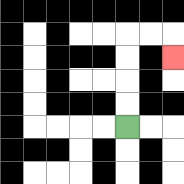{'start': '[5, 5]', 'end': '[7, 2]', 'path_directions': 'U,U,U,U,R,R,D', 'path_coordinates': '[[5, 5], [5, 4], [5, 3], [5, 2], [5, 1], [6, 1], [7, 1], [7, 2]]'}